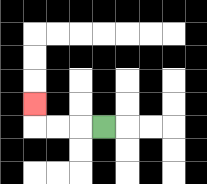{'start': '[4, 5]', 'end': '[1, 4]', 'path_directions': 'L,L,L,U', 'path_coordinates': '[[4, 5], [3, 5], [2, 5], [1, 5], [1, 4]]'}